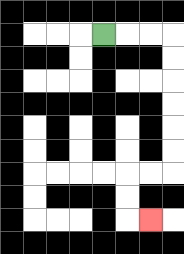{'start': '[4, 1]', 'end': '[6, 9]', 'path_directions': 'R,R,R,D,D,D,D,D,D,L,L,D,D,R', 'path_coordinates': '[[4, 1], [5, 1], [6, 1], [7, 1], [7, 2], [7, 3], [7, 4], [7, 5], [7, 6], [7, 7], [6, 7], [5, 7], [5, 8], [5, 9], [6, 9]]'}